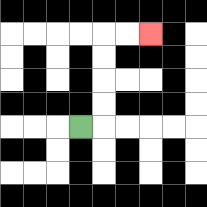{'start': '[3, 5]', 'end': '[6, 1]', 'path_directions': 'R,U,U,U,U,R,R', 'path_coordinates': '[[3, 5], [4, 5], [4, 4], [4, 3], [4, 2], [4, 1], [5, 1], [6, 1]]'}